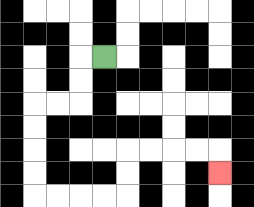{'start': '[4, 2]', 'end': '[9, 7]', 'path_directions': 'L,D,D,L,L,D,D,D,D,R,R,R,R,U,U,R,R,R,R,D', 'path_coordinates': '[[4, 2], [3, 2], [3, 3], [3, 4], [2, 4], [1, 4], [1, 5], [1, 6], [1, 7], [1, 8], [2, 8], [3, 8], [4, 8], [5, 8], [5, 7], [5, 6], [6, 6], [7, 6], [8, 6], [9, 6], [9, 7]]'}